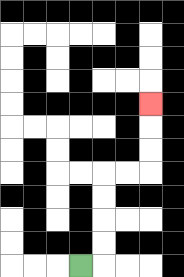{'start': '[3, 11]', 'end': '[6, 4]', 'path_directions': 'R,U,U,U,U,R,R,U,U,U', 'path_coordinates': '[[3, 11], [4, 11], [4, 10], [4, 9], [4, 8], [4, 7], [5, 7], [6, 7], [6, 6], [6, 5], [6, 4]]'}